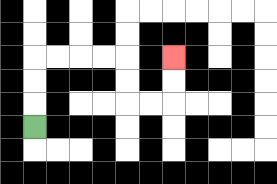{'start': '[1, 5]', 'end': '[7, 2]', 'path_directions': 'U,U,U,R,R,R,R,D,D,R,R,U,U', 'path_coordinates': '[[1, 5], [1, 4], [1, 3], [1, 2], [2, 2], [3, 2], [4, 2], [5, 2], [5, 3], [5, 4], [6, 4], [7, 4], [7, 3], [7, 2]]'}